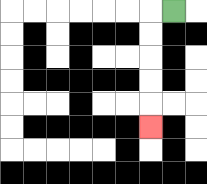{'start': '[7, 0]', 'end': '[6, 5]', 'path_directions': 'L,D,D,D,D,D', 'path_coordinates': '[[7, 0], [6, 0], [6, 1], [6, 2], [6, 3], [6, 4], [6, 5]]'}